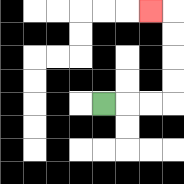{'start': '[4, 4]', 'end': '[6, 0]', 'path_directions': 'R,R,R,U,U,U,U,L', 'path_coordinates': '[[4, 4], [5, 4], [6, 4], [7, 4], [7, 3], [7, 2], [7, 1], [7, 0], [6, 0]]'}